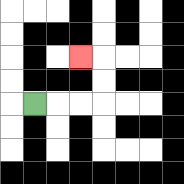{'start': '[1, 4]', 'end': '[3, 2]', 'path_directions': 'R,R,R,U,U,L', 'path_coordinates': '[[1, 4], [2, 4], [3, 4], [4, 4], [4, 3], [4, 2], [3, 2]]'}